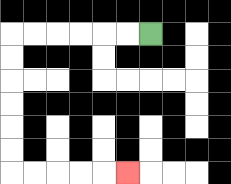{'start': '[6, 1]', 'end': '[5, 7]', 'path_directions': 'L,L,L,L,L,L,D,D,D,D,D,D,R,R,R,R,R', 'path_coordinates': '[[6, 1], [5, 1], [4, 1], [3, 1], [2, 1], [1, 1], [0, 1], [0, 2], [0, 3], [0, 4], [0, 5], [0, 6], [0, 7], [1, 7], [2, 7], [3, 7], [4, 7], [5, 7]]'}